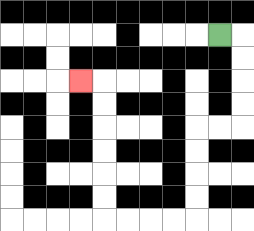{'start': '[9, 1]', 'end': '[3, 3]', 'path_directions': 'R,D,D,D,D,L,L,D,D,D,D,L,L,L,L,U,U,U,U,U,U,L', 'path_coordinates': '[[9, 1], [10, 1], [10, 2], [10, 3], [10, 4], [10, 5], [9, 5], [8, 5], [8, 6], [8, 7], [8, 8], [8, 9], [7, 9], [6, 9], [5, 9], [4, 9], [4, 8], [4, 7], [4, 6], [4, 5], [4, 4], [4, 3], [3, 3]]'}